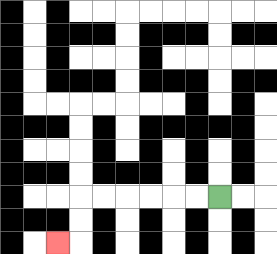{'start': '[9, 8]', 'end': '[2, 10]', 'path_directions': 'L,L,L,L,L,L,D,D,L', 'path_coordinates': '[[9, 8], [8, 8], [7, 8], [6, 8], [5, 8], [4, 8], [3, 8], [3, 9], [3, 10], [2, 10]]'}